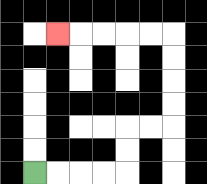{'start': '[1, 7]', 'end': '[2, 1]', 'path_directions': 'R,R,R,R,U,U,R,R,U,U,U,U,L,L,L,L,L', 'path_coordinates': '[[1, 7], [2, 7], [3, 7], [4, 7], [5, 7], [5, 6], [5, 5], [6, 5], [7, 5], [7, 4], [7, 3], [7, 2], [7, 1], [6, 1], [5, 1], [4, 1], [3, 1], [2, 1]]'}